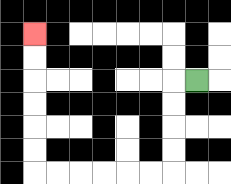{'start': '[8, 3]', 'end': '[1, 1]', 'path_directions': 'L,D,D,D,D,L,L,L,L,L,L,U,U,U,U,U,U', 'path_coordinates': '[[8, 3], [7, 3], [7, 4], [7, 5], [7, 6], [7, 7], [6, 7], [5, 7], [4, 7], [3, 7], [2, 7], [1, 7], [1, 6], [1, 5], [1, 4], [1, 3], [1, 2], [1, 1]]'}